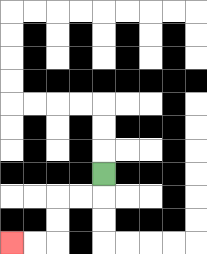{'start': '[4, 7]', 'end': '[0, 10]', 'path_directions': 'D,L,L,D,D,L,L', 'path_coordinates': '[[4, 7], [4, 8], [3, 8], [2, 8], [2, 9], [2, 10], [1, 10], [0, 10]]'}